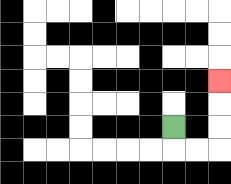{'start': '[7, 5]', 'end': '[9, 3]', 'path_directions': 'D,R,R,U,U,U', 'path_coordinates': '[[7, 5], [7, 6], [8, 6], [9, 6], [9, 5], [9, 4], [9, 3]]'}